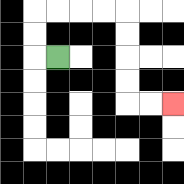{'start': '[2, 2]', 'end': '[7, 4]', 'path_directions': 'L,U,U,R,R,R,R,D,D,D,D,R,R', 'path_coordinates': '[[2, 2], [1, 2], [1, 1], [1, 0], [2, 0], [3, 0], [4, 0], [5, 0], [5, 1], [5, 2], [5, 3], [5, 4], [6, 4], [7, 4]]'}